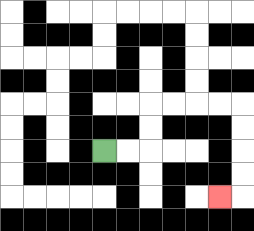{'start': '[4, 6]', 'end': '[9, 8]', 'path_directions': 'R,R,U,U,R,R,R,R,D,D,D,D,L', 'path_coordinates': '[[4, 6], [5, 6], [6, 6], [6, 5], [6, 4], [7, 4], [8, 4], [9, 4], [10, 4], [10, 5], [10, 6], [10, 7], [10, 8], [9, 8]]'}